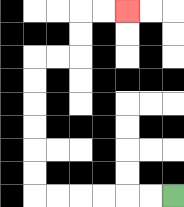{'start': '[7, 8]', 'end': '[5, 0]', 'path_directions': 'L,L,L,L,L,L,U,U,U,U,U,U,R,R,U,U,R,R', 'path_coordinates': '[[7, 8], [6, 8], [5, 8], [4, 8], [3, 8], [2, 8], [1, 8], [1, 7], [1, 6], [1, 5], [1, 4], [1, 3], [1, 2], [2, 2], [3, 2], [3, 1], [3, 0], [4, 0], [5, 0]]'}